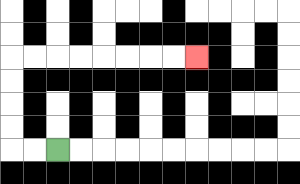{'start': '[2, 6]', 'end': '[8, 2]', 'path_directions': 'L,L,U,U,U,U,R,R,R,R,R,R,R,R', 'path_coordinates': '[[2, 6], [1, 6], [0, 6], [0, 5], [0, 4], [0, 3], [0, 2], [1, 2], [2, 2], [3, 2], [4, 2], [5, 2], [6, 2], [7, 2], [8, 2]]'}